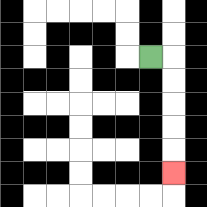{'start': '[6, 2]', 'end': '[7, 7]', 'path_directions': 'R,D,D,D,D,D', 'path_coordinates': '[[6, 2], [7, 2], [7, 3], [7, 4], [7, 5], [7, 6], [7, 7]]'}